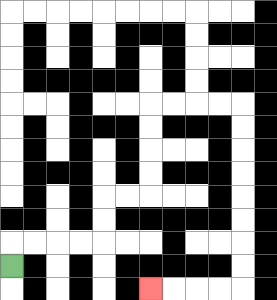{'start': '[0, 11]', 'end': '[6, 12]', 'path_directions': 'U,R,R,R,R,U,U,R,R,U,U,U,U,R,R,R,R,D,D,D,D,D,D,D,D,L,L,L,L', 'path_coordinates': '[[0, 11], [0, 10], [1, 10], [2, 10], [3, 10], [4, 10], [4, 9], [4, 8], [5, 8], [6, 8], [6, 7], [6, 6], [6, 5], [6, 4], [7, 4], [8, 4], [9, 4], [10, 4], [10, 5], [10, 6], [10, 7], [10, 8], [10, 9], [10, 10], [10, 11], [10, 12], [9, 12], [8, 12], [7, 12], [6, 12]]'}